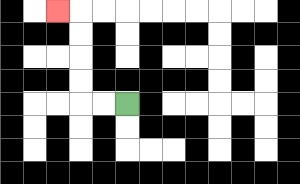{'start': '[5, 4]', 'end': '[2, 0]', 'path_directions': 'L,L,U,U,U,U,L', 'path_coordinates': '[[5, 4], [4, 4], [3, 4], [3, 3], [3, 2], [3, 1], [3, 0], [2, 0]]'}